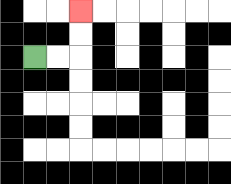{'start': '[1, 2]', 'end': '[3, 0]', 'path_directions': 'R,R,U,U', 'path_coordinates': '[[1, 2], [2, 2], [3, 2], [3, 1], [3, 0]]'}